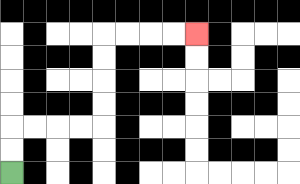{'start': '[0, 7]', 'end': '[8, 1]', 'path_directions': 'U,U,R,R,R,R,U,U,U,U,R,R,R,R', 'path_coordinates': '[[0, 7], [0, 6], [0, 5], [1, 5], [2, 5], [3, 5], [4, 5], [4, 4], [4, 3], [4, 2], [4, 1], [5, 1], [6, 1], [7, 1], [8, 1]]'}